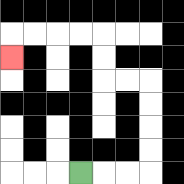{'start': '[3, 7]', 'end': '[0, 2]', 'path_directions': 'R,R,R,U,U,U,U,L,L,U,U,L,L,L,L,D', 'path_coordinates': '[[3, 7], [4, 7], [5, 7], [6, 7], [6, 6], [6, 5], [6, 4], [6, 3], [5, 3], [4, 3], [4, 2], [4, 1], [3, 1], [2, 1], [1, 1], [0, 1], [0, 2]]'}